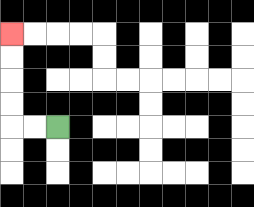{'start': '[2, 5]', 'end': '[0, 1]', 'path_directions': 'L,L,U,U,U,U', 'path_coordinates': '[[2, 5], [1, 5], [0, 5], [0, 4], [0, 3], [0, 2], [0, 1]]'}